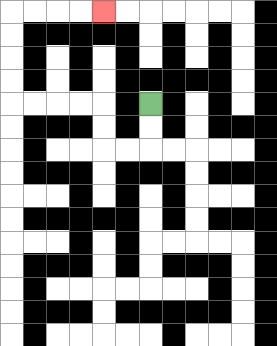{'start': '[6, 4]', 'end': '[4, 0]', 'path_directions': 'D,D,L,L,U,U,L,L,L,L,U,U,U,U,R,R,R,R', 'path_coordinates': '[[6, 4], [6, 5], [6, 6], [5, 6], [4, 6], [4, 5], [4, 4], [3, 4], [2, 4], [1, 4], [0, 4], [0, 3], [0, 2], [0, 1], [0, 0], [1, 0], [2, 0], [3, 0], [4, 0]]'}